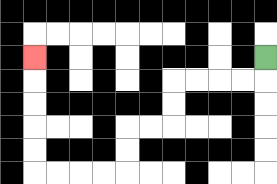{'start': '[11, 2]', 'end': '[1, 2]', 'path_directions': 'D,L,L,L,L,D,D,L,L,D,D,L,L,L,L,U,U,U,U,U', 'path_coordinates': '[[11, 2], [11, 3], [10, 3], [9, 3], [8, 3], [7, 3], [7, 4], [7, 5], [6, 5], [5, 5], [5, 6], [5, 7], [4, 7], [3, 7], [2, 7], [1, 7], [1, 6], [1, 5], [1, 4], [1, 3], [1, 2]]'}